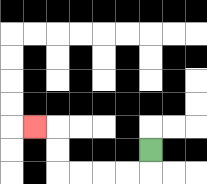{'start': '[6, 6]', 'end': '[1, 5]', 'path_directions': 'D,L,L,L,L,U,U,L', 'path_coordinates': '[[6, 6], [6, 7], [5, 7], [4, 7], [3, 7], [2, 7], [2, 6], [2, 5], [1, 5]]'}